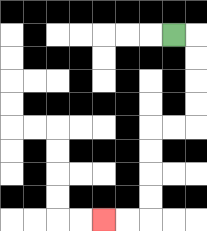{'start': '[7, 1]', 'end': '[4, 9]', 'path_directions': 'R,D,D,D,D,L,L,D,D,D,D,L,L', 'path_coordinates': '[[7, 1], [8, 1], [8, 2], [8, 3], [8, 4], [8, 5], [7, 5], [6, 5], [6, 6], [6, 7], [6, 8], [6, 9], [5, 9], [4, 9]]'}